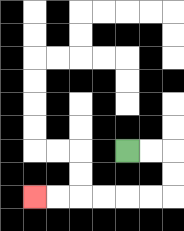{'start': '[5, 6]', 'end': '[1, 8]', 'path_directions': 'R,R,D,D,L,L,L,L,L,L', 'path_coordinates': '[[5, 6], [6, 6], [7, 6], [7, 7], [7, 8], [6, 8], [5, 8], [4, 8], [3, 8], [2, 8], [1, 8]]'}